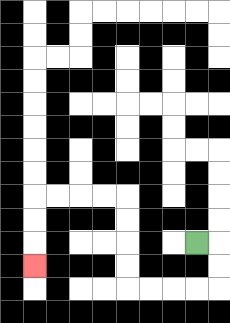{'start': '[8, 10]', 'end': '[1, 11]', 'path_directions': 'R,D,D,L,L,L,L,U,U,U,U,L,L,L,L,D,D,D', 'path_coordinates': '[[8, 10], [9, 10], [9, 11], [9, 12], [8, 12], [7, 12], [6, 12], [5, 12], [5, 11], [5, 10], [5, 9], [5, 8], [4, 8], [3, 8], [2, 8], [1, 8], [1, 9], [1, 10], [1, 11]]'}